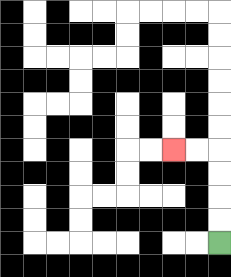{'start': '[9, 10]', 'end': '[7, 6]', 'path_directions': 'U,U,U,U,L,L', 'path_coordinates': '[[9, 10], [9, 9], [9, 8], [9, 7], [9, 6], [8, 6], [7, 6]]'}